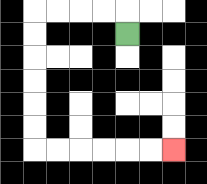{'start': '[5, 1]', 'end': '[7, 6]', 'path_directions': 'U,L,L,L,L,D,D,D,D,D,D,R,R,R,R,R,R', 'path_coordinates': '[[5, 1], [5, 0], [4, 0], [3, 0], [2, 0], [1, 0], [1, 1], [1, 2], [1, 3], [1, 4], [1, 5], [1, 6], [2, 6], [3, 6], [4, 6], [5, 6], [6, 6], [7, 6]]'}